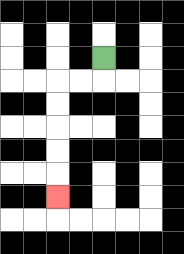{'start': '[4, 2]', 'end': '[2, 8]', 'path_directions': 'D,L,L,D,D,D,D,D', 'path_coordinates': '[[4, 2], [4, 3], [3, 3], [2, 3], [2, 4], [2, 5], [2, 6], [2, 7], [2, 8]]'}